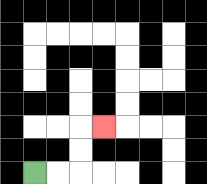{'start': '[1, 7]', 'end': '[4, 5]', 'path_directions': 'R,R,U,U,R', 'path_coordinates': '[[1, 7], [2, 7], [3, 7], [3, 6], [3, 5], [4, 5]]'}